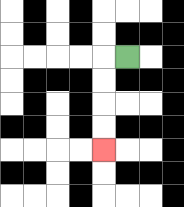{'start': '[5, 2]', 'end': '[4, 6]', 'path_directions': 'L,D,D,D,D', 'path_coordinates': '[[5, 2], [4, 2], [4, 3], [4, 4], [4, 5], [4, 6]]'}